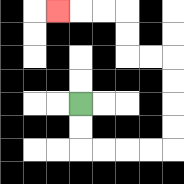{'start': '[3, 4]', 'end': '[2, 0]', 'path_directions': 'D,D,R,R,R,R,U,U,U,U,L,L,U,U,L,L,L', 'path_coordinates': '[[3, 4], [3, 5], [3, 6], [4, 6], [5, 6], [6, 6], [7, 6], [7, 5], [7, 4], [7, 3], [7, 2], [6, 2], [5, 2], [5, 1], [5, 0], [4, 0], [3, 0], [2, 0]]'}